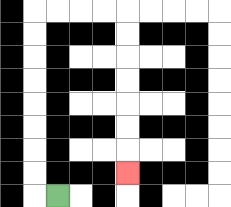{'start': '[2, 8]', 'end': '[5, 7]', 'path_directions': 'L,U,U,U,U,U,U,U,U,R,R,R,R,D,D,D,D,D,D,D', 'path_coordinates': '[[2, 8], [1, 8], [1, 7], [1, 6], [1, 5], [1, 4], [1, 3], [1, 2], [1, 1], [1, 0], [2, 0], [3, 0], [4, 0], [5, 0], [5, 1], [5, 2], [5, 3], [5, 4], [5, 5], [5, 6], [5, 7]]'}